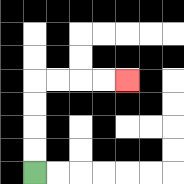{'start': '[1, 7]', 'end': '[5, 3]', 'path_directions': 'U,U,U,U,R,R,R,R', 'path_coordinates': '[[1, 7], [1, 6], [1, 5], [1, 4], [1, 3], [2, 3], [3, 3], [4, 3], [5, 3]]'}